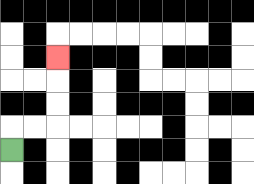{'start': '[0, 6]', 'end': '[2, 2]', 'path_directions': 'U,R,R,U,U,U', 'path_coordinates': '[[0, 6], [0, 5], [1, 5], [2, 5], [2, 4], [2, 3], [2, 2]]'}